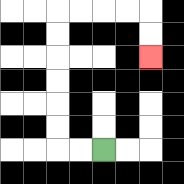{'start': '[4, 6]', 'end': '[6, 2]', 'path_directions': 'L,L,U,U,U,U,U,U,R,R,R,R,D,D', 'path_coordinates': '[[4, 6], [3, 6], [2, 6], [2, 5], [2, 4], [2, 3], [2, 2], [2, 1], [2, 0], [3, 0], [4, 0], [5, 0], [6, 0], [6, 1], [6, 2]]'}